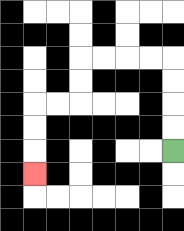{'start': '[7, 6]', 'end': '[1, 7]', 'path_directions': 'U,U,U,U,L,L,L,L,D,D,L,L,D,D,D', 'path_coordinates': '[[7, 6], [7, 5], [7, 4], [7, 3], [7, 2], [6, 2], [5, 2], [4, 2], [3, 2], [3, 3], [3, 4], [2, 4], [1, 4], [1, 5], [1, 6], [1, 7]]'}